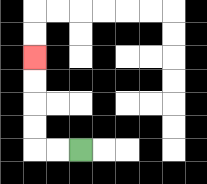{'start': '[3, 6]', 'end': '[1, 2]', 'path_directions': 'L,L,U,U,U,U', 'path_coordinates': '[[3, 6], [2, 6], [1, 6], [1, 5], [1, 4], [1, 3], [1, 2]]'}